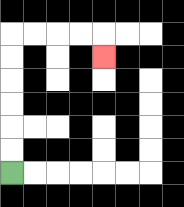{'start': '[0, 7]', 'end': '[4, 2]', 'path_directions': 'U,U,U,U,U,U,R,R,R,R,D', 'path_coordinates': '[[0, 7], [0, 6], [0, 5], [0, 4], [0, 3], [0, 2], [0, 1], [1, 1], [2, 1], [3, 1], [4, 1], [4, 2]]'}